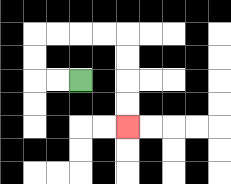{'start': '[3, 3]', 'end': '[5, 5]', 'path_directions': 'L,L,U,U,R,R,R,R,D,D,D,D', 'path_coordinates': '[[3, 3], [2, 3], [1, 3], [1, 2], [1, 1], [2, 1], [3, 1], [4, 1], [5, 1], [5, 2], [5, 3], [5, 4], [5, 5]]'}